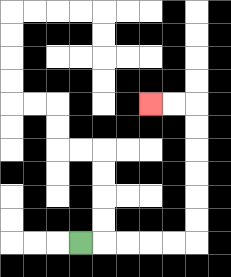{'start': '[3, 10]', 'end': '[6, 4]', 'path_directions': 'R,R,R,R,R,U,U,U,U,U,U,L,L', 'path_coordinates': '[[3, 10], [4, 10], [5, 10], [6, 10], [7, 10], [8, 10], [8, 9], [8, 8], [8, 7], [8, 6], [8, 5], [8, 4], [7, 4], [6, 4]]'}